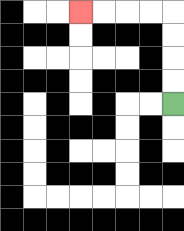{'start': '[7, 4]', 'end': '[3, 0]', 'path_directions': 'U,U,U,U,L,L,L,L', 'path_coordinates': '[[7, 4], [7, 3], [7, 2], [7, 1], [7, 0], [6, 0], [5, 0], [4, 0], [3, 0]]'}